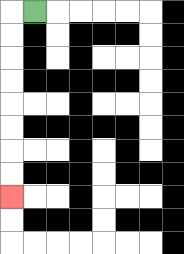{'start': '[1, 0]', 'end': '[0, 8]', 'path_directions': 'L,D,D,D,D,D,D,D,D', 'path_coordinates': '[[1, 0], [0, 0], [0, 1], [0, 2], [0, 3], [0, 4], [0, 5], [0, 6], [0, 7], [0, 8]]'}